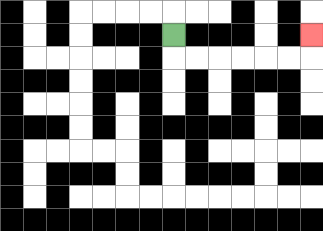{'start': '[7, 1]', 'end': '[13, 1]', 'path_directions': 'D,R,R,R,R,R,R,U', 'path_coordinates': '[[7, 1], [7, 2], [8, 2], [9, 2], [10, 2], [11, 2], [12, 2], [13, 2], [13, 1]]'}